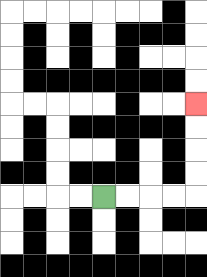{'start': '[4, 8]', 'end': '[8, 4]', 'path_directions': 'R,R,R,R,U,U,U,U', 'path_coordinates': '[[4, 8], [5, 8], [6, 8], [7, 8], [8, 8], [8, 7], [8, 6], [8, 5], [8, 4]]'}